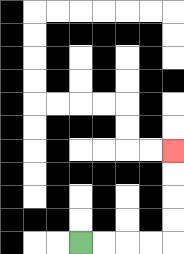{'start': '[3, 10]', 'end': '[7, 6]', 'path_directions': 'R,R,R,R,U,U,U,U', 'path_coordinates': '[[3, 10], [4, 10], [5, 10], [6, 10], [7, 10], [7, 9], [7, 8], [7, 7], [7, 6]]'}